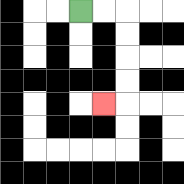{'start': '[3, 0]', 'end': '[4, 4]', 'path_directions': 'R,R,D,D,D,D,L', 'path_coordinates': '[[3, 0], [4, 0], [5, 0], [5, 1], [5, 2], [5, 3], [5, 4], [4, 4]]'}